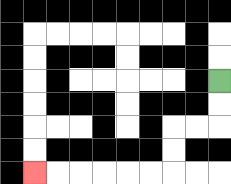{'start': '[9, 3]', 'end': '[1, 7]', 'path_directions': 'D,D,L,L,D,D,L,L,L,L,L,L', 'path_coordinates': '[[9, 3], [9, 4], [9, 5], [8, 5], [7, 5], [7, 6], [7, 7], [6, 7], [5, 7], [4, 7], [3, 7], [2, 7], [1, 7]]'}